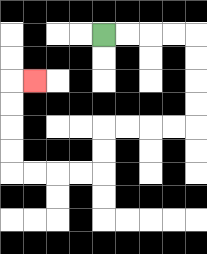{'start': '[4, 1]', 'end': '[1, 3]', 'path_directions': 'R,R,R,R,D,D,D,D,L,L,L,L,D,D,L,L,L,L,U,U,U,U,R', 'path_coordinates': '[[4, 1], [5, 1], [6, 1], [7, 1], [8, 1], [8, 2], [8, 3], [8, 4], [8, 5], [7, 5], [6, 5], [5, 5], [4, 5], [4, 6], [4, 7], [3, 7], [2, 7], [1, 7], [0, 7], [0, 6], [0, 5], [0, 4], [0, 3], [1, 3]]'}